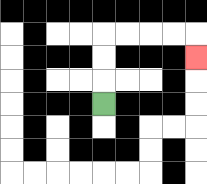{'start': '[4, 4]', 'end': '[8, 2]', 'path_directions': 'U,U,U,R,R,R,R,D', 'path_coordinates': '[[4, 4], [4, 3], [4, 2], [4, 1], [5, 1], [6, 1], [7, 1], [8, 1], [8, 2]]'}